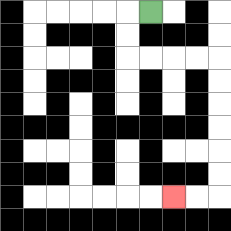{'start': '[6, 0]', 'end': '[7, 8]', 'path_directions': 'L,D,D,R,R,R,R,D,D,D,D,D,D,L,L', 'path_coordinates': '[[6, 0], [5, 0], [5, 1], [5, 2], [6, 2], [7, 2], [8, 2], [9, 2], [9, 3], [9, 4], [9, 5], [9, 6], [9, 7], [9, 8], [8, 8], [7, 8]]'}